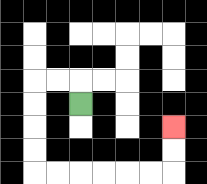{'start': '[3, 4]', 'end': '[7, 5]', 'path_directions': 'U,L,L,D,D,D,D,R,R,R,R,R,R,U,U', 'path_coordinates': '[[3, 4], [3, 3], [2, 3], [1, 3], [1, 4], [1, 5], [1, 6], [1, 7], [2, 7], [3, 7], [4, 7], [5, 7], [6, 7], [7, 7], [7, 6], [7, 5]]'}